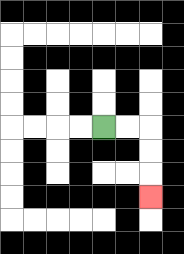{'start': '[4, 5]', 'end': '[6, 8]', 'path_directions': 'R,R,D,D,D', 'path_coordinates': '[[4, 5], [5, 5], [6, 5], [6, 6], [6, 7], [6, 8]]'}